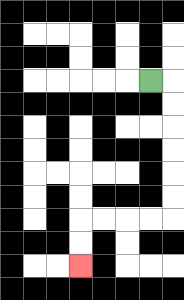{'start': '[6, 3]', 'end': '[3, 11]', 'path_directions': 'R,D,D,D,D,D,D,L,L,L,L,D,D', 'path_coordinates': '[[6, 3], [7, 3], [7, 4], [7, 5], [7, 6], [7, 7], [7, 8], [7, 9], [6, 9], [5, 9], [4, 9], [3, 9], [3, 10], [3, 11]]'}